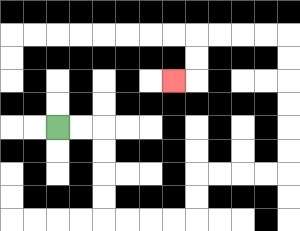{'start': '[2, 5]', 'end': '[7, 3]', 'path_directions': 'R,R,D,D,D,D,R,R,R,R,U,U,R,R,R,R,U,U,U,U,U,U,L,L,L,L,D,D,L', 'path_coordinates': '[[2, 5], [3, 5], [4, 5], [4, 6], [4, 7], [4, 8], [4, 9], [5, 9], [6, 9], [7, 9], [8, 9], [8, 8], [8, 7], [9, 7], [10, 7], [11, 7], [12, 7], [12, 6], [12, 5], [12, 4], [12, 3], [12, 2], [12, 1], [11, 1], [10, 1], [9, 1], [8, 1], [8, 2], [8, 3], [7, 3]]'}